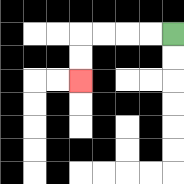{'start': '[7, 1]', 'end': '[3, 3]', 'path_directions': 'L,L,L,L,D,D', 'path_coordinates': '[[7, 1], [6, 1], [5, 1], [4, 1], [3, 1], [3, 2], [3, 3]]'}